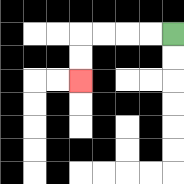{'start': '[7, 1]', 'end': '[3, 3]', 'path_directions': 'L,L,L,L,D,D', 'path_coordinates': '[[7, 1], [6, 1], [5, 1], [4, 1], [3, 1], [3, 2], [3, 3]]'}